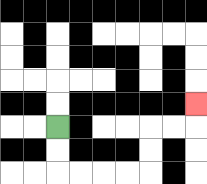{'start': '[2, 5]', 'end': '[8, 4]', 'path_directions': 'D,D,R,R,R,R,U,U,R,R,U', 'path_coordinates': '[[2, 5], [2, 6], [2, 7], [3, 7], [4, 7], [5, 7], [6, 7], [6, 6], [6, 5], [7, 5], [8, 5], [8, 4]]'}